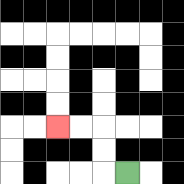{'start': '[5, 7]', 'end': '[2, 5]', 'path_directions': 'L,U,U,L,L', 'path_coordinates': '[[5, 7], [4, 7], [4, 6], [4, 5], [3, 5], [2, 5]]'}